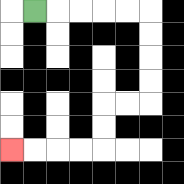{'start': '[1, 0]', 'end': '[0, 6]', 'path_directions': 'R,R,R,R,R,D,D,D,D,L,L,D,D,L,L,L,L', 'path_coordinates': '[[1, 0], [2, 0], [3, 0], [4, 0], [5, 0], [6, 0], [6, 1], [6, 2], [6, 3], [6, 4], [5, 4], [4, 4], [4, 5], [4, 6], [3, 6], [2, 6], [1, 6], [0, 6]]'}